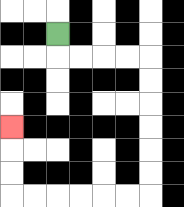{'start': '[2, 1]', 'end': '[0, 5]', 'path_directions': 'D,R,R,R,R,D,D,D,D,D,D,L,L,L,L,L,L,U,U,U', 'path_coordinates': '[[2, 1], [2, 2], [3, 2], [4, 2], [5, 2], [6, 2], [6, 3], [6, 4], [6, 5], [6, 6], [6, 7], [6, 8], [5, 8], [4, 8], [3, 8], [2, 8], [1, 8], [0, 8], [0, 7], [0, 6], [0, 5]]'}